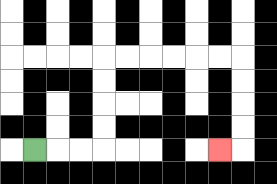{'start': '[1, 6]', 'end': '[9, 6]', 'path_directions': 'R,R,R,U,U,U,U,R,R,R,R,R,R,D,D,D,D,L', 'path_coordinates': '[[1, 6], [2, 6], [3, 6], [4, 6], [4, 5], [4, 4], [4, 3], [4, 2], [5, 2], [6, 2], [7, 2], [8, 2], [9, 2], [10, 2], [10, 3], [10, 4], [10, 5], [10, 6], [9, 6]]'}